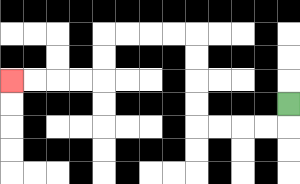{'start': '[12, 4]', 'end': '[0, 3]', 'path_directions': 'D,L,L,L,L,U,U,U,U,L,L,L,L,D,D,L,L,L,L', 'path_coordinates': '[[12, 4], [12, 5], [11, 5], [10, 5], [9, 5], [8, 5], [8, 4], [8, 3], [8, 2], [8, 1], [7, 1], [6, 1], [5, 1], [4, 1], [4, 2], [4, 3], [3, 3], [2, 3], [1, 3], [0, 3]]'}